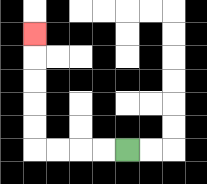{'start': '[5, 6]', 'end': '[1, 1]', 'path_directions': 'L,L,L,L,U,U,U,U,U', 'path_coordinates': '[[5, 6], [4, 6], [3, 6], [2, 6], [1, 6], [1, 5], [1, 4], [1, 3], [1, 2], [1, 1]]'}